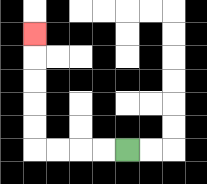{'start': '[5, 6]', 'end': '[1, 1]', 'path_directions': 'L,L,L,L,U,U,U,U,U', 'path_coordinates': '[[5, 6], [4, 6], [3, 6], [2, 6], [1, 6], [1, 5], [1, 4], [1, 3], [1, 2], [1, 1]]'}